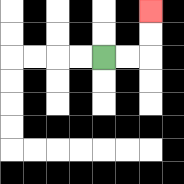{'start': '[4, 2]', 'end': '[6, 0]', 'path_directions': 'R,R,U,U', 'path_coordinates': '[[4, 2], [5, 2], [6, 2], [6, 1], [6, 0]]'}